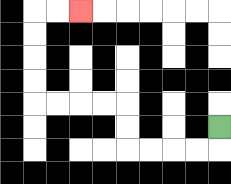{'start': '[9, 5]', 'end': '[3, 0]', 'path_directions': 'D,L,L,L,L,U,U,L,L,L,L,U,U,U,U,R,R', 'path_coordinates': '[[9, 5], [9, 6], [8, 6], [7, 6], [6, 6], [5, 6], [5, 5], [5, 4], [4, 4], [3, 4], [2, 4], [1, 4], [1, 3], [1, 2], [1, 1], [1, 0], [2, 0], [3, 0]]'}